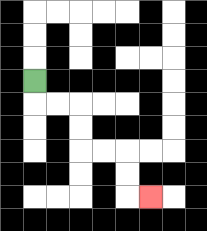{'start': '[1, 3]', 'end': '[6, 8]', 'path_directions': 'D,R,R,D,D,R,R,D,D,R', 'path_coordinates': '[[1, 3], [1, 4], [2, 4], [3, 4], [3, 5], [3, 6], [4, 6], [5, 6], [5, 7], [5, 8], [6, 8]]'}